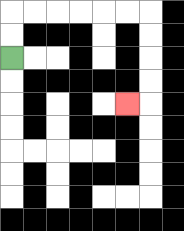{'start': '[0, 2]', 'end': '[5, 4]', 'path_directions': 'U,U,R,R,R,R,R,R,D,D,D,D,L', 'path_coordinates': '[[0, 2], [0, 1], [0, 0], [1, 0], [2, 0], [3, 0], [4, 0], [5, 0], [6, 0], [6, 1], [6, 2], [6, 3], [6, 4], [5, 4]]'}